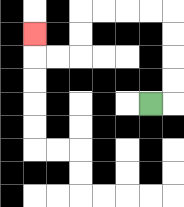{'start': '[6, 4]', 'end': '[1, 1]', 'path_directions': 'R,U,U,U,U,L,L,L,L,D,D,L,L,U', 'path_coordinates': '[[6, 4], [7, 4], [7, 3], [7, 2], [7, 1], [7, 0], [6, 0], [5, 0], [4, 0], [3, 0], [3, 1], [3, 2], [2, 2], [1, 2], [1, 1]]'}